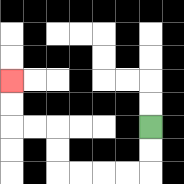{'start': '[6, 5]', 'end': '[0, 3]', 'path_directions': 'D,D,L,L,L,L,U,U,L,L,U,U', 'path_coordinates': '[[6, 5], [6, 6], [6, 7], [5, 7], [4, 7], [3, 7], [2, 7], [2, 6], [2, 5], [1, 5], [0, 5], [0, 4], [0, 3]]'}